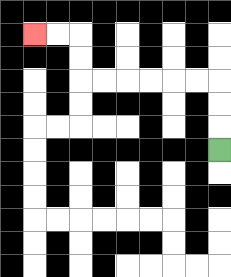{'start': '[9, 6]', 'end': '[1, 1]', 'path_directions': 'U,U,U,L,L,L,L,L,L,U,U,L,L', 'path_coordinates': '[[9, 6], [9, 5], [9, 4], [9, 3], [8, 3], [7, 3], [6, 3], [5, 3], [4, 3], [3, 3], [3, 2], [3, 1], [2, 1], [1, 1]]'}